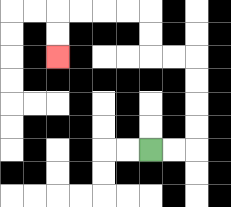{'start': '[6, 6]', 'end': '[2, 2]', 'path_directions': 'R,R,U,U,U,U,L,L,U,U,L,L,L,L,D,D', 'path_coordinates': '[[6, 6], [7, 6], [8, 6], [8, 5], [8, 4], [8, 3], [8, 2], [7, 2], [6, 2], [6, 1], [6, 0], [5, 0], [4, 0], [3, 0], [2, 0], [2, 1], [2, 2]]'}